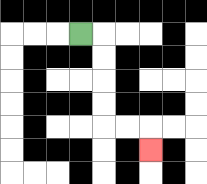{'start': '[3, 1]', 'end': '[6, 6]', 'path_directions': 'R,D,D,D,D,R,R,D', 'path_coordinates': '[[3, 1], [4, 1], [4, 2], [4, 3], [4, 4], [4, 5], [5, 5], [6, 5], [6, 6]]'}